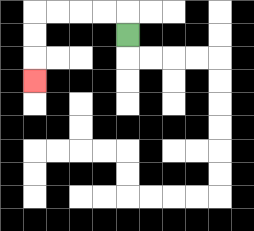{'start': '[5, 1]', 'end': '[1, 3]', 'path_directions': 'U,L,L,L,L,D,D,D', 'path_coordinates': '[[5, 1], [5, 0], [4, 0], [3, 0], [2, 0], [1, 0], [1, 1], [1, 2], [1, 3]]'}